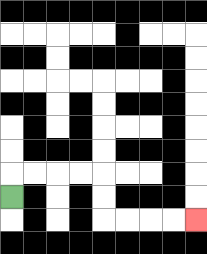{'start': '[0, 8]', 'end': '[8, 9]', 'path_directions': 'U,R,R,R,R,D,D,R,R,R,R', 'path_coordinates': '[[0, 8], [0, 7], [1, 7], [2, 7], [3, 7], [4, 7], [4, 8], [4, 9], [5, 9], [6, 9], [7, 9], [8, 9]]'}